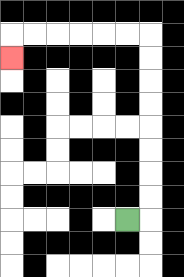{'start': '[5, 9]', 'end': '[0, 2]', 'path_directions': 'R,U,U,U,U,U,U,U,U,L,L,L,L,L,L,D', 'path_coordinates': '[[5, 9], [6, 9], [6, 8], [6, 7], [6, 6], [6, 5], [6, 4], [6, 3], [6, 2], [6, 1], [5, 1], [4, 1], [3, 1], [2, 1], [1, 1], [0, 1], [0, 2]]'}